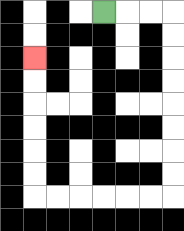{'start': '[4, 0]', 'end': '[1, 2]', 'path_directions': 'R,R,R,D,D,D,D,D,D,D,D,L,L,L,L,L,L,U,U,U,U,U,U', 'path_coordinates': '[[4, 0], [5, 0], [6, 0], [7, 0], [7, 1], [7, 2], [7, 3], [7, 4], [7, 5], [7, 6], [7, 7], [7, 8], [6, 8], [5, 8], [4, 8], [3, 8], [2, 8], [1, 8], [1, 7], [1, 6], [1, 5], [1, 4], [1, 3], [1, 2]]'}